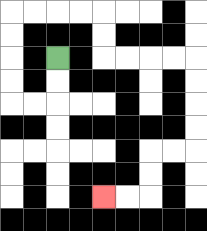{'start': '[2, 2]', 'end': '[4, 8]', 'path_directions': 'D,D,L,L,U,U,U,U,R,R,R,R,D,D,R,R,R,R,D,D,D,D,L,L,D,D,L,L', 'path_coordinates': '[[2, 2], [2, 3], [2, 4], [1, 4], [0, 4], [0, 3], [0, 2], [0, 1], [0, 0], [1, 0], [2, 0], [3, 0], [4, 0], [4, 1], [4, 2], [5, 2], [6, 2], [7, 2], [8, 2], [8, 3], [8, 4], [8, 5], [8, 6], [7, 6], [6, 6], [6, 7], [6, 8], [5, 8], [4, 8]]'}